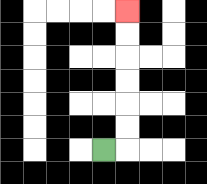{'start': '[4, 6]', 'end': '[5, 0]', 'path_directions': 'R,U,U,U,U,U,U', 'path_coordinates': '[[4, 6], [5, 6], [5, 5], [5, 4], [5, 3], [5, 2], [5, 1], [5, 0]]'}